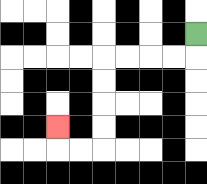{'start': '[8, 1]', 'end': '[2, 5]', 'path_directions': 'D,L,L,L,L,D,D,D,D,L,L,U', 'path_coordinates': '[[8, 1], [8, 2], [7, 2], [6, 2], [5, 2], [4, 2], [4, 3], [4, 4], [4, 5], [4, 6], [3, 6], [2, 6], [2, 5]]'}